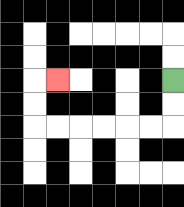{'start': '[7, 3]', 'end': '[2, 3]', 'path_directions': 'D,D,L,L,L,L,L,L,U,U,R', 'path_coordinates': '[[7, 3], [7, 4], [7, 5], [6, 5], [5, 5], [4, 5], [3, 5], [2, 5], [1, 5], [1, 4], [1, 3], [2, 3]]'}